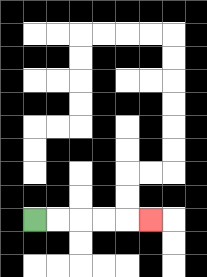{'start': '[1, 9]', 'end': '[6, 9]', 'path_directions': 'R,R,R,R,R', 'path_coordinates': '[[1, 9], [2, 9], [3, 9], [4, 9], [5, 9], [6, 9]]'}